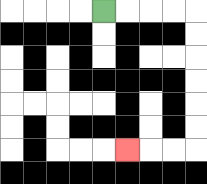{'start': '[4, 0]', 'end': '[5, 6]', 'path_directions': 'R,R,R,R,D,D,D,D,D,D,L,L,L', 'path_coordinates': '[[4, 0], [5, 0], [6, 0], [7, 0], [8, 0], [8, 1], [8, 2], [8, 3], [8, 4], [8, 5], [8, 6], [7, 6], [6, 6], [5, 6]]'}